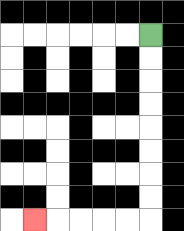{'start': '[6, 1]', 'end': '[1, 9]', 'path_directions': 'D,D,D,D,D,D,D,D,L,L,L,L,L', 'path_coordinates': '[[6, 1], [6, 2], [6, 3], [6, 4], [6, 5], [6, 6], [6, 7], [6, 8], [6, 9], [5, 9], [4, 9], [3, 9], [2, 9], [1, 9]]'}